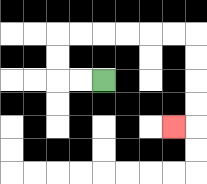{'start': '[4, 3]', 'end': '[7, 5]', 'path_directions': 'L,L,U,U,R,R,R,R,R,R,D,D,D,D,L', 'path_coordinates': '[[4, 3], [3, 3], [2, 3], [2, 2], [2, 1], [3, 1], [4, 1], [5, 1], [6, 1], [7, 1], [8, 1], [8, 2], [8, 3], [8, 4], [8, 5], [7, 5]]'}